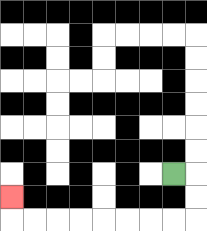{'start': '[7, 7]', 'end': '[0, 8]', 'path_directions': 'R,D,D,L,L,L,L,L,L,L,L,U', 'path_coordinates': '[[7, 7], [8, 7], [8, 8], [8, 9], [7, 9], [6, 9], [5, 9], [4, 9], [3, 9], [2, 9], [1, 9], [0, 9], [0, 8]]'}